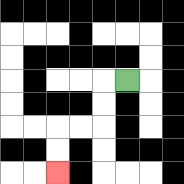{'start': '[5, 3]', 'end': '[2, 7]', 'path_directions': 'L,D,D,L,L,D,D', 'path_coordinates': '[[5, 3], [4, 3], [4, 4], [4, 5], [3, 5], [2, 5], [2, 6], [2, 7]]'}